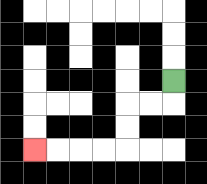{'start': '[7, 3]', 'end': '[1, 6]', 'path_directions': 'D,L,L,D,D,L,L,L,L', 'path_coordinates': '[[7, 3], [7, 4], [6, 4], [5, 4], [5, 5], [5, 6], [4, 6], [3, 6], [2, 6], [1, 6]]'}